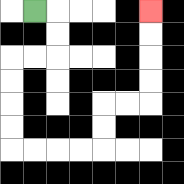{'start': '[1, 0]', 'end': '[6, 0]', 'path_directions': 'R,D,D,L,L,D,D,D,D,R,R,R,R,U,U,R,R,U,U,U,U', 'path_coordinates': '[[1, 0], [2, 0], [2, 1], [2, 2], [1, 2], [0, 2], [0, 3], [0, 4], [0, 5], [0, 6], [1, 6], [2, 6], [3, 6], [4, 6], [4, 5], [4, 4], [5, 4], [6, 4], [6, 3], [6, 2], [6, 1], [6, 0]]'}